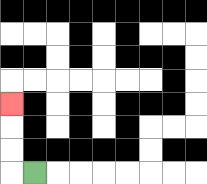{'start': '[1, 7]', 'end': '[0, 4]', 'path_directions': 'L,U,U,U', 'path_coordinates': '[[1, 7], [0, 7], [0, 6], [0, 5], [0, 4]]'}